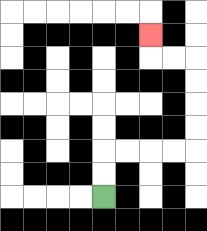{'start': '[4, 8]', 'end': '[6, 1]', 'path_directions': 'U,U,R,R,R,R,U,U,U,U,L,L,U', 'path_coordinates': '[[4, 8], [4, 7], [4, 6], [5, 6], [6, 6], [7, 6], [8, 6], [8, 5], [8, 4], [8, 3], [8, 2], [7, 2], [6, 2], [6, 1]]'}